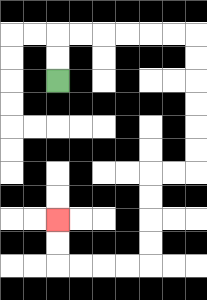{'start': '[2, 3]', 'end': '[2, 9]', 'path_directions': 'U,U,R,R,R,R,R,R,D,D,D,D,D,D,L,L,D,D,D,D,L,L,L,L,U,U', 'path_coordinates': '[[2, 3], [2, 2], [2, 1], [3, 1], [4, 1], [5, 1], [6, 1], [7, 1], [8, 1], [8, 2], [8, 3], [8, 4], [8, 5], [8, 6], [8, 7], [7, 7], [6, 7], [6, 8], [6, 9], [6, 10], [6, 11], [5, 11], [4, 11], [3, 11], [2, 11], [2, 10], [2, 9]]'}